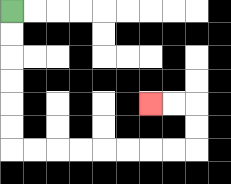{'start': '[0, 0]', 'end': '[6, 4]', 'path_directions': 'D,D,D,D,D,D,R,R,R,R,R,R,R,R,U,U,L,L', 'path_coordinates': '[[0, 0], [0, 1], [0, 2], [0, 3], [0, 4], [0, 5], [0, 6], [1, 6], [2, 6], [3, 6], [4, 6], [5, 6], [6, 6], [7, 6], [8, 6], [8, 5], [8, 4], [7, 4], [6, 4]]'}